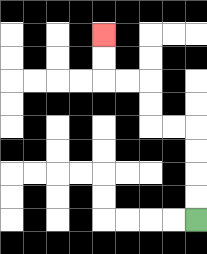{'start': '[8, 9]', 'end': '[4, 1]', 'path_directions': 'U,U,U,U,L,L,U,U,L,L,U,U', 'path_coordinates': '[[8, 9], [8, 8], [8, 7], [8, 6], [8, 5], [7, 5], [6, 5], [6, 4], [6, 3], [5, 3], [4, 3], [4, 2], [4, 1]]'}